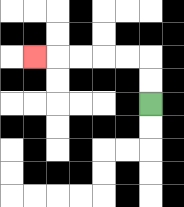{'start': '[6, 4]', 'end': '[1, 2]', 'path_directions': 'U,U,L,L,L,L,L', 'path_coordinates': '[[6, 4], [6, 3], [6, 2], [5, 2], [4, 2], [3, 2], [2, 2], [1, 2]]'}